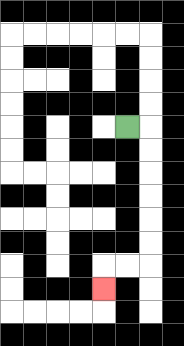{'start': '[5, 5]', 'end': '[4, 12]', 'path_directions': 'R,D,D,D,D,D,D,L,L,D', 'path_coordinates': '[[5, 5], [6, 5], [6, 6], [6, 7], [6, 8], [6, 9], [6, 10], [6, 11], [5, 11], [4, 11], [4, 12]]'}